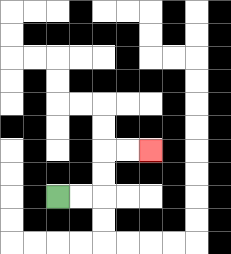{'start': '[2, 8]', 'end': '[6, 6]', 'path_directions': 'R,R,U,U,R,R', 'path_coordinates': '[[2, 8], [3, 8], [4, 8], [4, 7], [4, 6], [5, 6], [6, 6]]'}